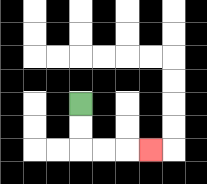{'start': '[3, 4]', 'end': '[6, 6]', 'path_directions': 'D,D,R,R,R', 'path_coordinates': '[[3, 4], [3, 5], [3, 6], [4, 6], [5, 6], [6, 6]]'}